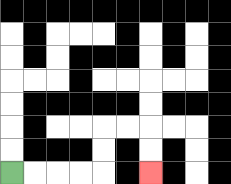{'start': '[0, 7]', 'end': '[6, 7]', 'path_directions': 'R,R,R,R,U,U,R,R,D,D', 'path_coordinates': '[[0, 7], [1, 7], [2, 7], [3, 7], [4, 7], [4, 6], [4, 5], [5, 5], [6, 5], [6, 6], [6, 7]]'}